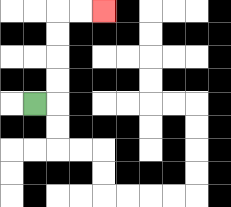{'start': '[1, 4]', 'end': '[4, 0]', 'path_directions': 'R,U,U,U,U,R,R', 'path_coordinates': '[[1, 4], [2, 4], [2, 3], [2, 2], [2, 1], [2, 0], [3, 0], [4, 0]]'}